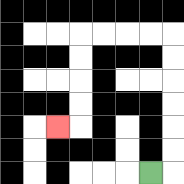{'start': '[6, 7]', 'end': '[2, 5]', 'path_directions': 'R,U,U,U,U,U,U,L,L,L,L,D,D,D,D,L', 'path_coordinates': '[[6, 7], [7, 7], [7, 6], [7, 5], [7, 4], [7, 3], [7, 2], [7, 1], [6, 1], [5, 1], [4, 1], [3, 1], [3, 2], [3, 3], [3, 4], [3, 5], [2, 5]]'}